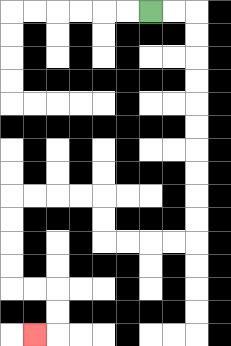{'start': '[6, 0]', 'end': '[1, 14]', 'path_directions': 'R,R,D,D,D,D,D,D,D,D,D,D,L,L,L,L,U,U,L,L,L,L,D,D,D,D,R,R,D,D,L', 'path_coordinates': '[[6, 0], [7, 0], [8, 0], [8, 1], [8, 2], [8, 3], [8, 4], [8, 5], [8, 6], [8, 7], [8, 8], [8, 9], [8, 10], [7, 10], [6, 10], [5, 10], [4, 10], [4, 9], [4, 8], [3, 8], [2, 8], [1, 8], [0, 8], [0, 9], [0, 10], [0, 11], [0, 12], [1, 12], [2, 12], [2, 13], [2, 14], [1, 14]]'}